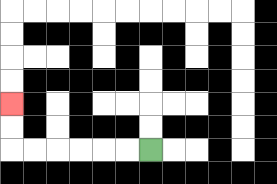{'start': '[6, 6]', 'end': '[0, 4]', 'path_directions': 'L,L,L,L,L,L,U,U', 'path_coordinates': '[[6, 6], [5, 6], [4, 6], [3, 6], [2, 6], [1, 6], [0, 6], [0, 5], [0, 4]]'}